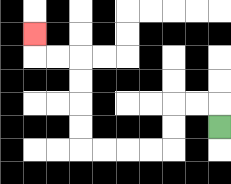{'start': '[9, 5]', 'end': '[1, 1]', 'path_directions': 'U,L,L,D,D,L,L,L,L,U,U,U,U,L,L,U', 'path_coordinates': '[[9, 5], [9, 4], [8, 4], [7, 4], [7, 5], [7, 6], [6, 6], [5, 6], [4, 6], [3, 6], [3, 5], [3, 4], [3, 3], [3, 2], [2, 2], [1, 2], [1, 1]]'}